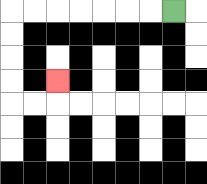{'start': '[7, 0]', 'end': '[2, 3]', 'path_directions': 'L,L,L,L,L,L,L,D,D,D,D,R,R,U', 'path_coordinates': '[[7, 0], [6, 0], [5, 0], [4, 0], [3, 0], [2, 0], [1, 0], [0, 0], [0, 1], [0, 2], [0, 3], [0, 4], [1, 4], [2, 4], [2, 3]]'}